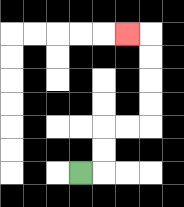{'start': '[3, 7]', 'end': '[5, 1]', 'path_directions': 'R,U,U,R,R,U,U,U,U,L', 'path_coordinates': '[[3, 7], [4, 7], [4, 6], [4, 5], [5, 5], [6, 5], [6, 4], [6, 3], [6, 2], [6, 1], [5, 1]]'}